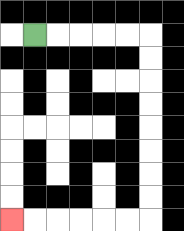{'start': '[1, 1]', 'end': '[0, 9]', 'path_directions': 'R,R,R,R,R,D,D,D,D,D,D,D,D,L,L,L,L,L,L', 'path_coordinates': '[[1, 1], [2, 1], [3, 1], [4, 1], [5, 1], [6, 1], [6, 2], [6, 3], [6, 4], [6, 5], [6, 6], [6, 7], [6, 8], [6, 9], [5, 9], [4, 9], [3, 9], [2, 9], [1, 9], [0, 9]]'}